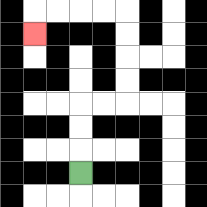{'start': '[3, 7]', 'end': '[1, 1]', 'path_directions': 'U,U,U,R,R,U,U,U,U,L,L,L,L,D', 'path_coordinates': '[[3, 7], [3, 6], [3, 5], [3, 4], [4, 4], [5, 4], [5, 3], [5, 2], [5, 1], [5, 0], [4, 0], [3, 0], [2, 0], [1, 0], [1, 1]]'}